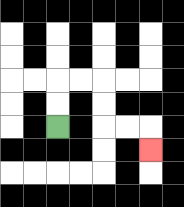{'start': '[2, 5]', 'end': '[6, 6]', 'path_directions': 'U,U,R,R,D,D,R,R,D', 'path_coordinates': '[[2, 5], [2, 4], [2, 3], [3, 3], [4, 3], [4, 4], [4, 5], [5, 5], [6, 5], [6, 6]]'}